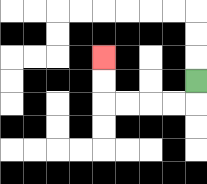{'start': '[8, 3]', 'end': '[4, 2]', 'path_directions': 'D,L,L,L,L,U,U', 'path_coordinates': '[[8, 3], [8, 4], [7, 4], [6, 4], [5, 4], [4, 4], [4, 3], [4, 2]]'}